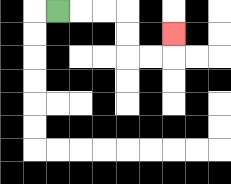{'start': '[2, 0]', 'end': '[7, 1]', 'path_directions': 'R,R,R,D,D,R,R,U', 'path_coordinates': '[[2, 0], [3, 0], [4, 0], [5, 0], [5, 1], [5, 2], [6, 2], [7, 2], [7, 1]]'}